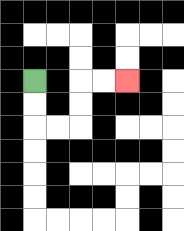{'start': '[1, 3]', 'end': '[5, 3]', 'path_directions': 'D,D,R,R,U,U,R,R', 'path_coordinates': '[[1, 3], [1, 4], [1, 5], [2, 5], [3, 5], [3, 4], [3, 3], [4, 3], [5, 3]]'}